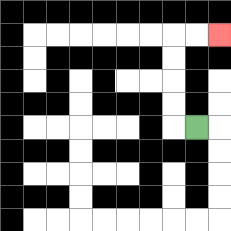{'start': '[8, 5]', 'end': '[9, 1]', 'path_directions': 'L,U,U,U,U,R,R', 'path_coordinates': '[[8, 5], [7, 5], [7, 4], [7, 3], [7, 2], [7, 1], [8, 1], [9, 1]]'}